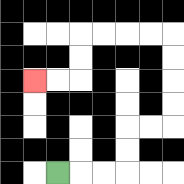{'start': '[2, 7]', 'end': '[1, 3]', 'path_directions': 'R,R,R,U,U,R,R,U,U,U,U,L,L,L,L,D,D,L,L', 'path_coordinates': '[[2, 7], [3, 7], [4, 7], [5, 7], [5, 6], [5, 5], [6, 5], [7, 5], [7, 4], [7, 3], [7, 2], [7, 1], [6, 1], [5, 1], [4, 1], [3, 1], [3, 2], [3, 3], [2, 3], [1, 3]]'}